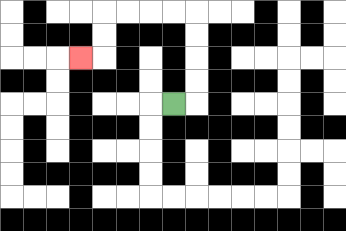{'start': '[7, 4]', 'end': '[3, 2]', 'path_directions': 'R,U,U,U,U,L,L,L,L,D,D,L', 'path_coordinates': '[[7, 4], [8, 4], [8, 3], [8, 2], [8, 1], [8, 0], [7, 0], [6, 0], [5, 0], [4, 0], [4, 1], [4, 2], [3, 2]]'}